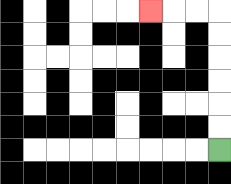{'start': '[9, 6]', 'end': '[6, 0]', 'path_directions': 'U,U,U,U,U,U,L,L,L', 'path_coordinates': '[[9, 6], [9, 5], [9, 4], [9, 3], [9, 2], [9, 1], [9, 0], [8, 0], [7, 0], [6, 0]]'}